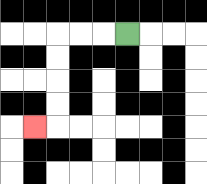{'start': '[5, 1]', 'end': '[1, 5]', 'path_directions': 'L,L,L,D,D,D,D,L', 'path_coordinates': '[[5, 1], [4, 1], [3, 1], [2, 1], [2, 2], [2, 3], [2, 4], [2, 5], [1, 5]]'}